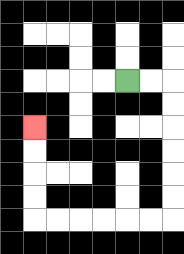{'start': '[5, 3]', 'end': '[1, 5]', 'path_directions': 'R,R,D,D,D,D,D,D,L,L,L,L,L,L,U,U,U,U', 'path_coordinates': '[[5, 3], [6, 3], [7, 3], [7, 4], [7, 5], [7, 6], [7, 7], [7, 8], [7, 9], [6, 9], [5, 9], [4, 9], [3, 9], [2, 9], [1, 9], [1, 8], [1, 7], [1, 6], [1, 5]]'}